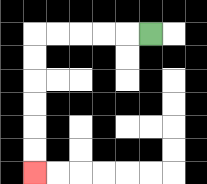{'start': '[6, 1]', 'end': '[1, 7]', 'path_directions': 'L,L,L,L,L,D,D,D,D,D,D', 'path_coordinates': '[[6, 1], [5, 1], [4, 1], [3, 1], [2, 1], [1, 1], [1, 2], [1, 3], [1, 4], [1, 5], [1, 6], [1, 7]]'}